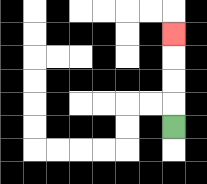{'start': '[7, 5]', 'end': '[7, 1]', 'path_directions': 'U,U,U,U', 'path_coordinates': '[[7, 5], [7, 4], [7, 3], [7, 2], [7, 1]]'}